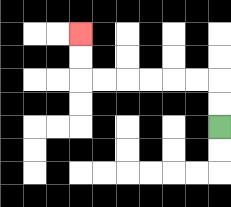{'start': '[9, 5]', 'end': '[3, 1]', 'path_directions': 'U,U,L,L,L,L,L,L,U,U', 'path_coordinates': '[[9, 5], [9, 4], [9, 3], [8, 3], [7, 3], [6, 3], [5, 3], [4, 3], [3, 3], [3, 2], [3, 1]]'}